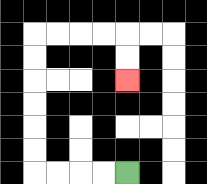{'start': '[5, 7]', 'end': '[5, 3]', 'path_directions': 'L,L,L,L,U,U,U,U,U,U,R,R,R,R,D,D', 'path_coordinates': '[[5, 7], [4, 7], [3, 7], [2, 7], [1, 7], [1, 6], [1, 5], [1, 4], [1, 3], [1, 2], [1, 1], [2, 1], [3, 1], [4, 1], [5, 1], [5, 2], [5, 3]]'}